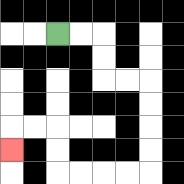{'start': '[2, 1]', 'end': '[0, 6]', 'path_directions': 'R,R,D,D,R,R,D,D,D,D,L,L,L,L,U,U,L,L,D', 'path_coordinates': '[[2, 1], [3, 1], [4, 1], [4, 2], [4, 3], [5, 3], [6, 3], [6, 4], [6, 5], [6, 6], [6, 7], [5, 7], [4, 7], [3, 7], [2, 7], [2, 6], [2, 5], [1, 5], [0, 5], [0, 6]]'}